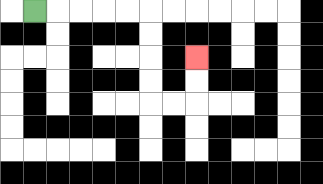{'start': '[1, 0]', 'end': '[8, 2]', 'path_directions': 'R,R,R,R,R,D,D,D,D,R,R,U,U', 'path_coordinates': '[[1, 0], [2, 0], [3, 0], [4, 0], [5, 0], [6, 0], [6, 1], [6, 2], [6, 3], [6, 4], [7, 4], [8, 4], [8, 3], [8, 2]]'}